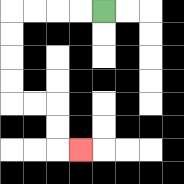{'start': '[4, 0]', 'end': '[3, 6]', 'path_directions': 'L,L,L,L,D,D,D,D,R,R,D,D,R', 'path_coordinates': '[[4, 0], [3, 0], [2, 0], [1, 0], [0, 0], [0, 1], [0, 2], [0, 3], [0, 4], [1, 4], [2, 4], [2, 5], [2, 6], [3, 6]]'}